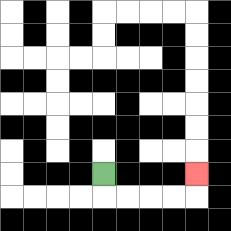{'start': '[4, 7]', 'end': '[8, 7]', 'path_directions': 'D,R,R,R,R,U', 'path_coordinates': '[[4, 7], [4, 8], [5, 8], [6, 8], [7, 8], [8, 8], [8, 7]]'}